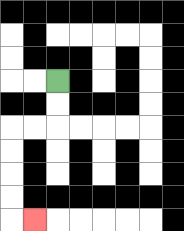{'start': '[2, 3]', 'end': '[1, 9]', 'path_directions': 'D,D,L,L,D,D,D,D,R', 'path_coordinates': '[[2, 3], [2, 4], [2, 5], [1, 5], [0, 5], [0, 6], [0, 7], [0, 8], [0, 9], [1, 9]]'}